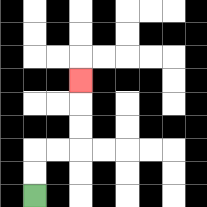{'start': '[1, 8]', 'end': '[3, 3]', 'path_directions': 'U,U,R,R,U,U,U', 'path_coordinates': '[[1, 8], [1, 7], [1, 6], [2, 6], [3, 6], [3, 5], [3, 4], [3, 3]]'}